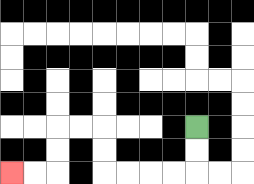{'start': '[8, 5]', 'end': '[0, 7]', 'path_directions': 'D,D,L,L,L,L,U,U,L,L,D,D,L,L', 'path_coordinates': '[[8, 5], [8, 6], [8, 7], [7, 7], [6, 7], [5, 7], [4, 7], [4, 6], [4, 5], [3, 5], [2, 5], [2, 6], [2, 7], [1, 7], [0, 7]]'}